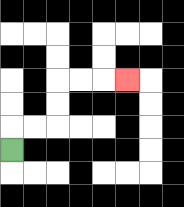{'start': '[0, 6]', 'end': '[5, 3]', 'path_directions': 'U,R,R,U,U,R,R,R', 'path_coordinates': '[[0, 6], [0, 5], [1, 5], [2, 5], [2, 4], [2, 3], [3, 3], [4, 3], [5, 3]]'}